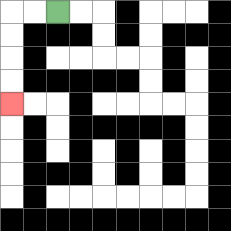{'start': '[2, 0]', 'end': '[0, 4]', 'path_directions': 'L,L,D,D,D,D', 'path_coordinates': '[[2, 0], [1, 0], [0, 0], [0, 1], [0, 2], [0, 3], [0, 4]]'}